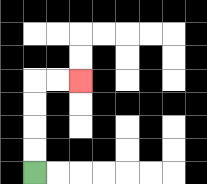{'start': '[1, 7]', 'end': '[3, 3]', 'path_directions': 'U,U,U,U,R,R', 'path_coordinates': '[[1, 7], [1, 6], [1, 5], [1, 4], [1, 3], [2, 3], [3, 3]]'}